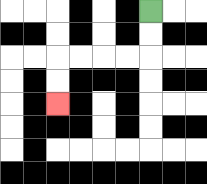{'start': '[6, 0]', 'end': '[2, 4]', 'path_directions': 'D,D,L,L,L,L,D,D', 'path_coordinates': '[[6, 0], [6, 1], [6, 2], [5, 2], [4, 2], [3, 2], [2, 2], [2, 3], [2, 4]]'}